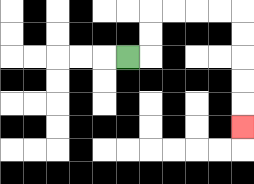{'start': '[5, 2]', 'end': '[10, 5]', 'path_directions': 'R,U,U,R,R,R,R,D,D,D,D,D', 'path_coordinates': '[[5, 2], [6, 2], [6, 1], [6, 0], [7, 0], [8, 0], [9, 0], [10, 0], [10, 1], [10, 2], [10, 3], [10, 4], [10, 5]]'}